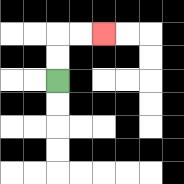{'start': '[2, 3]', 'end': '[4, 1]', 'path_directions': 'U,U,R,R', 'path_coordinates': '[[2, 3], [2, 2], [2, 1], [3, 1], [4, 1]]'}